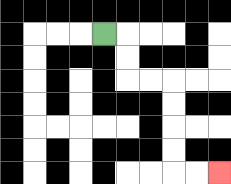{'start': '[4, 1]', 'end': '[9, 7]', 'path_directions': 'R,D,D,R,R,D,D,D,D,R,R', 'path_coordinates': '[[4, 1], [5, 1], [5, 2], [5, 3], [6, 3], [7, 3], [7, 4], [7, 5], [7, 6], [7, 7], [8, 7], [9, 7]]'}